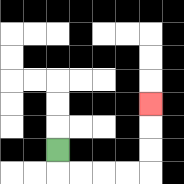{'start': '[2, 6]', 'end': '[6, 4]', 'path_directions': 'D,R,R,R,R,U,U,U', 'path_coordinates': '[[2, 6], [2, 7], [3, 7], [4, 7], [5, 7], [6, 7], [6, 6], [6, 5], [6, 4]]'}